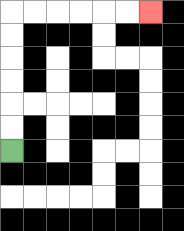{'start': '[0, 6]', 'end': '[6, 0]', 'path_directions': 'U,U,U,U,U,U,R,R,R,R,R,R', 'path_coordinates': '[[0, 6], [0, 5], [0, 4], [0, 3], [0, 2], [0, 1], [0, 0], [1, 0], [2, 0], [3, 0], [4, 0], [5, 0], [6, 0]]'}